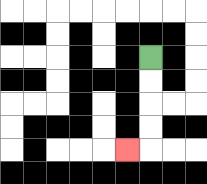{'start': '[6, 2]', 'end': '[5, 6]', 'path_directions': 'D,D,D,D,L', 'path_coordinates': '[[6, 2], [6, 3], [6, 4], [6, 5], [6, 6], [5, 6]]'}